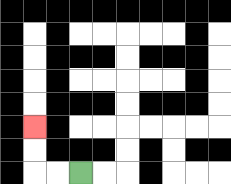{'start': '[3, 7]', 'end': '[1, 5]', 'path_directions': 'L,L,U,U', 'path_coordinates': '[[3, 7], [2, 7], [1, 7], [1, 6], [1, 5]]'}